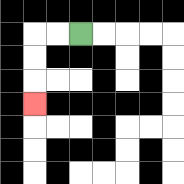{'start': '[3, 1]', 'end': '[1, 4]', 'path_directions': 'L,L,D,D,D', 'path_coordinates': '[[3, 1], [2, 1], [1, 1], [1, 2], [1, 3], [1, 4]]'}